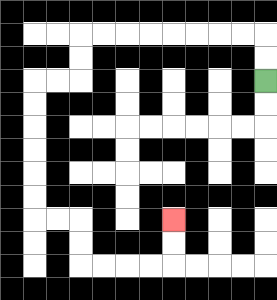{'start': '[11, 3]', 'end': '[7, 9]', 'path_directions': 'U,U,L,L,L,L,L,L,L,L,D,D,L,L,D,D,D,D,D,D,R,R,D,D,R,R,R,R,U,U', 'path_coordinates': '[[11, 3], [11, 2], [11, 1], [10, 1], [9, 1], [8, 1], [7, 1], [6, 1], [5, 1], [4, 1], [3, 1], [3, 2], [3, 3], [2, 3], [1, 3], [1, 4], [1, 5], [1, 6], [1, 7], [1, 8], [1, 9], [2, 9], [3, 9], [3, 10], [3, 11], [4, 11], [5, 11], [6, 11], [7, 11], [7, 10], [7, 9]]'}